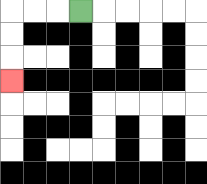{'start': '[3, 0]', 'end': '[0, 3]', 'path_directions': 'L,L,L,D,D,D', 'path_coordinates': '[[3, 0], [2, 0], [1, 0], [0, 0], [0, 1], [0, 2], [0, 3]]'}